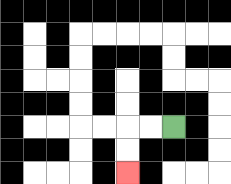{'start': '[7, 5]', 'end': '[5, 7]', 'path_directions': 'L,L,D,D', 'path_coordinates': '[[7, 5], [6, 5], [5, 5], [5, 6], [5, 7]]'}